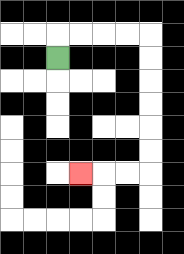{'start': '[2, 2]', 'end': '[3, 7]', 'path_directions': 'U,R,R,R,R,D,D,D,D,D,D,L,L,L', 'path_coordinates': '[[2, 2], [2, 1], [3, 1], [4, 1], [5, 1], [6, 1], [6, 2], [6, 3], [6, 4], [6, 5], [6, 6], [6, 7], [5, 7], [4, 7], [3, 7]]'}